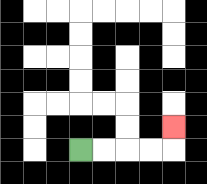{'start': '[3, 6]', 'end': '[7, 5]', 'path_directions': 'R,R,R,R,U', 'path_coordinates': '[[3, 6], [4, 6], [5, 6], [6, 6], [7, 6], [7, 5]]'}